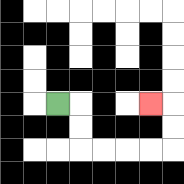{'start': '[2, 4]', 'end': '[6, 4]', 'path_directions': 'R,D,D,R,R,R,R,U,U,L', 'path_coordinates': '[[2, 4], [3, 4], [3, 5], [3, 6], [4, 6], [5, 6], [6, 6], [7, 6], [7, 5], [7, 4], [6, 4]]'}